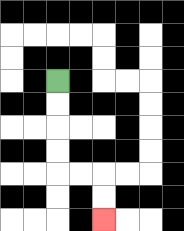{'start': '[2, 3]', 'end': '[4, 9]', 'path_directions': 'D,D,D,D,R,R,D,D', 'path_coordinates': '[[2, 3], [2, 4], [2, 5], [2, 6], [2, 7], [3, 7], [4, 7], [4, 8], [4, 9]]'}